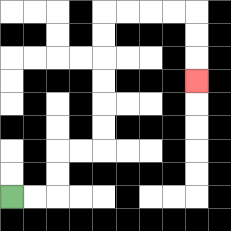{'start': '[0, 8]', 'end': '[8, 3]', 'path_directions': 'R,R,U,U,R,R,U,U,U,U,U,U,R,R,R,R,D,D,D', 'path_coordinates': '[[0, 8], [1, 8], [2, 8], [2, 7], [2, 6], [3, 6], [4, 6], [4, 5], [4, 4], [4, 3], [4, 2], [4, 1], [4, 0], [5, 0], [6, 0], [7, 0], [8, 0], [8, 1], [8, 2], [8, 3]]'}